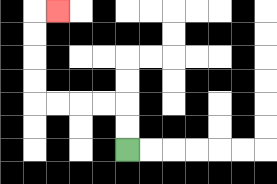{'start': '[5, 6]', 'end': '[2, 0]', 'path_directions': 'U,U,L,L,L,L,U,U,U,U,R', 'path_coordinates': '[[5, 6], [5, 5], [5, 4], [4, 4], [3, 4], [2, 4], [1, 4], [1, 3], [1, 2], [1, 1], [1, 0], [2, 0]]'}